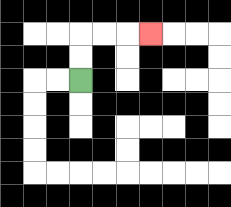{'start': '[3, 3]', 'end': '[6, 1]', 'path_directions': 'U,U,R,R,R', 'path_coordinates': '[[3, 3], [3, 2], [3, 1], [4, 1], [5, 1], [6, 1]]'}